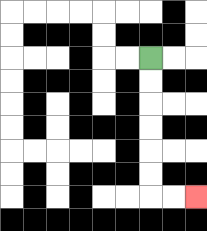{'start': '[6, 2]', 'end': '[8, 8]', 'path_directions': 'D,D,D,D,D,D,R,R', 'path_coordinates': '[[6, 2], [6, 3], [6, 4], [6, 5], [6, 6], [6, 7], [6, 8], [7, 8], [8, 8]]'}